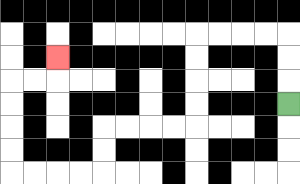{'start': '[12, 4]', 'end': '[2, 2]', 'path_directions': 'U,U,U,L,L,L,L,D,D,D,D,L,L,L,L,D,D,L,L,L,L,U,U,U,U,R,R,U', 'path_coordinates': '[[12, 4], [12, 3], [12, 2], [12, 1], [11, 1], [10, 1], [9, 1], [8, 1], [8, 2], [8, 3], [8, 4], [8, 5], [7, 5], [6, 5], [5, 5], [4, 5], [4, 6], [4, 7], [3, 7], [2, 7], [1, 7], [0, 7], [0, 6], [0, 5], [0, 4], [0, 3], [1, 3], [2, 3], [2, 2]]'}